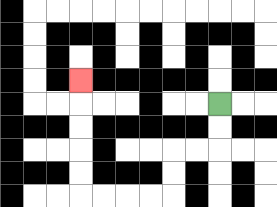{'start': '[9, 4]', 'end': '[3, 3]', 'path_directions': 'D,D,L,L,D,D,L,L,L,L,U,U,U,U,U', 'path_coordinates': '[[9, 4], [9, 5], [9, 6], [8, 6], [7, 6], [7, 7], [7, 8], [6, 8], [5, 8], [4, 8], [3, 8], [3, 7], [3, 6], [3, 5], [3, 4], [3, 3]]'}